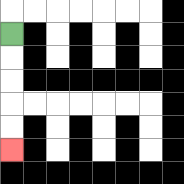{'start': '[0, 1]', 'end': '[0, 6]', 'path_directions': 'D,D,D,D,D', 'path_coordinates': '[[0, 1], [0, 2], [0, 3], [0, 4], [0, 5], [0, 6]]'}